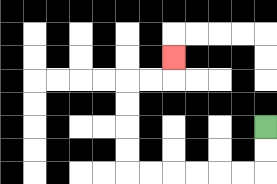{'start': '[11, 5]', 'end': '[7, 2]', 'path_directions': 'D,D,L,L,L,L,L,L,U,U,U,U,R,R,U', 'path_coordinates': '[[11, 5], [11, 6], [11, 7], [10, 7], [9, 7], [8, 7], [7, 7], [6, 7], [5, 7], [5, 6], [5, 5], [5, 4], [5, 3], [6, 3], [7, 3], [7, 2]]'}